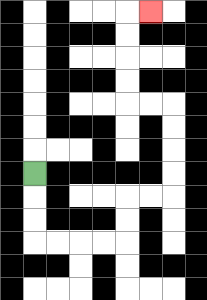{'start': '[1, 7]', 'end': '[6, 0]', 'path_directions': 'D,D,D,R,R,R,R,U,U,R,R,U,U,U,U,L,L,U,U,U,U,R', 'path_coordinates': '[[1, 7], [1, 8], [1, 9], [1, 10], [2, 10], [3, 10], [4, 10], [5, 10], [5, 9], [5, 8], [6, 8], [7, 8], [7, 7], [7, 6], [7, 5], [7, 4], [6, 4], [5, 4], [5, 3], [5, 2], [5, 1], [5, 0], [6, 0]]'}